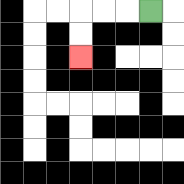{'start': '[6, 0]', 'end': '[3, 2]', 'path_directions': 'L,L,L,D,D', 'path_coordinates': '[[6, 0], [5, 0], [4, 0], [3, 0], [3, 1], [3, 2]]'}